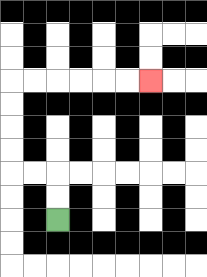{'start': '[2, 9]', 'end': '[6, 3]', 'path_directions': 'U,U,L,L,U,U,U,U,R,R,R,R,R,R', 'path_coordinates': '[[2, 9], [2, 8], [2, 7], [1, 7], [0, 7], [0, 6], [0, 5], [0, 4], [0, 3], [1, 3], [2, 3], [3, 3], [4, 3], [5, 3], [6, 3]]'}